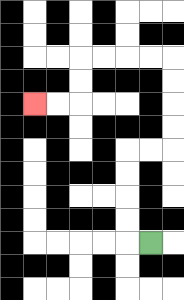{'start': '[6, 10]', 'end': '[1, 4]', 'path_directions': 'L,U,U,U,U,R,R,U,U,U,U,L,L,L,L,D,D,L,L', 'path_coordinates': '[[6, 10], [5, 10], [5, 9], [5, 8], [5, 7], [5, 6], [6, 6], [7, 6], [7, 5], [7, 4], [7, 3], [7, 2], [6, 2], [5, 2], [4, 2], [3, 2], [3, 3], [3, 4], [2, 4], [1, 4]]'}